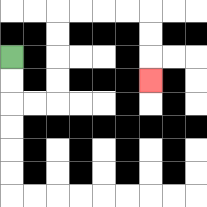{'start': '[0, 2]', 'end': '[6, 3]', 'path_directions': 'D,D,R,R,U,U,U,U,R,R,R,R,D,D,D', 'path_coordinates': '[[0, 2], [0, 3], [0, 4], [1, 4], [2, 4], [2, 3], [2, 2], [2, 1], [2, 0], [3, 0], [4, 0], [5, 0], [6, 0], [6, 1], [6, 2], [6, 3]]'}